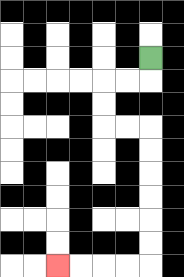{'start': '[6, 2]', 'end': '[2, 11]', 'path_directions': 'D,L,L,D,D,R,R,D,D,D,D,D,D,L,L,L,L', 'path_coordinates': '[[6, 2], [6, 3], [5, 3], [4, 3], [4, 4], [4, 5], [5, 5], [6, 5], [6, 6], [6, 7], [6, 8], [6, 9], [6, 10], [6, 11], [5, 11], [4, 11], [3, 11], [2, 11]]'}